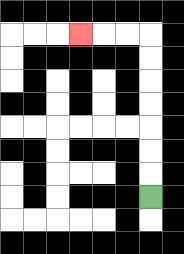{'start': '[6, 8]', 'end': '[3, 1]', 'path_directions': 'U,U,U,U,U,U,U,L,L,L', 'path_coordinates': '[[6, 8], [6, 7], [6, 6], [6, 5], [6, 4], [6, 3], [6, 2], [6, 1], [5, 1], [4, 1], [3, 1]]'}